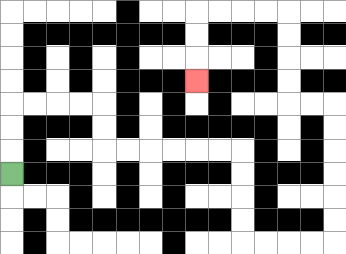{'start': '[0, 7]', 'end': '[8, 3]', 'path_directions': 'U,U,U,R,R,R,R,D,D,R,R,R,R,R,R,D,D,D,D,R,R,R,R,U,U,U,U,U,U,L,L,U,U,U,U,L,L,L,L,D,D,D', 'path_coordinates': '[[0, 7], [0, 6], [0, 5], [0, 4], [1, 4], [2, 4], [3, 4], [4, 4], [4, 5], [4, 6], [5, 6], [6, 6], [7, 6], [8, 6], [9, 6], [10, 6], [10, 7], [10, 8], [10, 9], [10, 10], [11, 10], [12, 10], [13, 10], [14, 10], [14, 9], [14, 8], [14, 7], [14, 6], [14, 5], [14, 4], [13, 4], [12, 4], [12, 3], [12, 2], [12, 1], [12, 0], [11, 0], [10, 0], [9, 0], [8, 0], [8, 1], [8, 2], [8, 3]]'}